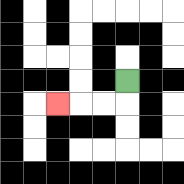{'start': '[5, 3]', 'end': '[2, 4]', 'path_directions': 'D,L,L,L', 'path_coordinates': '[[5, 3], [5, 4], [4, 4], [3, 4], [2, 4]]'}